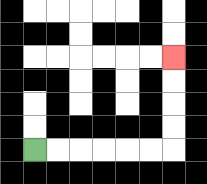{'start': '[1, 6]', 'end': '[7, 2]', 'path_directions': 'R,R,R,R,R,R,U,U,U,U', 'path_coordinates': '[[1, 6], [2, 6], [3, 6], [4, 6], [5, 6], [6, 6], [7, 6], [7, 5], [7, 4], [7, 3], [7, 2]]'}